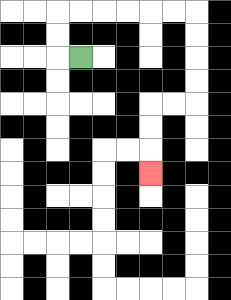{'start': '[3, 2]', 'end': '[6, 7]', 'path_directions': 'L,U,U,R,R,R,R,R,R,D,D,D,D,L,L,D,D,D', 'path_coordinates': '[[3, 2], [2, 2], [2, 1], [2, 0], [3, 0], [4, 0], [5, 0], [6, 0], [7, 0], [8, 0], [8, 1], [8, 2], [8, 3], [8, 4], [7, 4], [6, 4], [6, 5], [6, 6], [6, 7]]'}